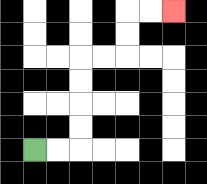{'start': '[1, 6]', 'end': '[7, 0]', 'path_directions': 'R,R,U,U,U,U,R,R,U,U,R,R', 'path_coordinates': '[[1, 6], [2, 6], [3, 6], [3, 5], [3, 4], [3, 3], [3, 2], [4, 2], [5, 2], [5, 1], [5, 0], [6, 0], [7, 0]]'}